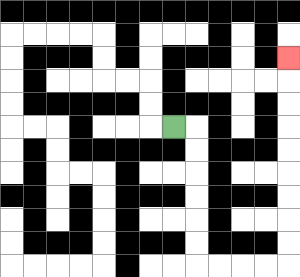{'start': '[7, 5]', 'end': '[12, 2]', 'path_directions': 'R,D,D,D,D,D,D,R,R,R,R,U,U,U,U,U,U,U,U,U', 'path_coordinates': '[[7, 5], [8, 5], [8, 6], [8, 7], [8, 8], [8, 9], [8, 10], [8, 11], [9, 11], [10, 11], [11, 11], [12, 11], [12, 10], [12, 9], [12, 8], [12, 7], [12, 6], [12, 5], [12, 4], [12, 3], [12, 2]]'}